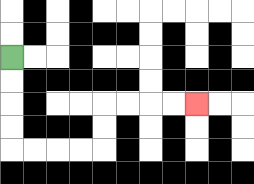{'start': '[0, 2]', 'end': '[8, 4]', 'path_directions': 'D,D,D,D,R,R,R,R,U,U,R,R,R,R', 'path_coordinates': '[[0, 2], [0, 3], [0, 4], [0, 5], [0, 6], [1, 6], [2, 6], [3, 6], [4, 6], [4, 5], [4, 4], [5, 4], [6, 4], [7, 4], [8, 4]]'}